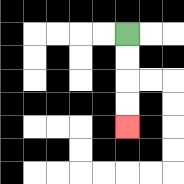{'start': '[5, 1]', 'end': '[5, 5]', 'path_directions': 'D,D,D,D', 'path_coordinates': '[[5, 1], [5, 2], [5, 3], [5, 4], [5, 5]]'}